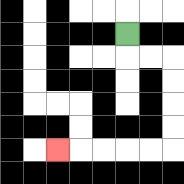{'start': '[5, 1]', 'end': '[2, 6]', 'path_directions': 'D,R,R,D,D,D,D,L,L,L,L,L', 'path_coordinates': '[[5, 1], [5, 2], [6, 2], [7, 2], [7, 3], [7, 4], [7, 5], [7, 6], [6, 6], [5, 6], [4, 6], [3, 6], [2, 6]]'}